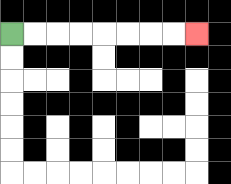{'start': '[0, 1]', 'end': '[8, 1]', 'path_directions': 'R,R,R,R,R,R,R,R', 'path_coordinates': '[[0, 1], [1, 1], [2, 1], [3, 1], [4, 1], [5, 1], [6, 1], [7, 1], [8, 1]]'}